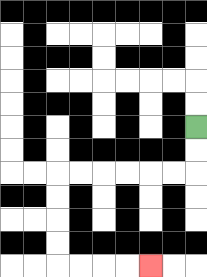{'start': '[8, 5]', 'end': '[6, 11]', 'path_directions': 'D,D,L,L,L,L,L,L,D,D,D,D,R,R,R,R', 'path_coordinates': '[[8, 5], [8, 6], [8, 7], [7, 7], [6, 7], [5, 7], [4, 7], [3, 7], [2, 7], [2, 8], [2, 9], [2, 10], [2, 11], [3, 11], [4, 11], [5, 11], [6, 11]]'}